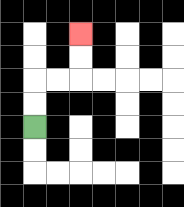{'start': '[1, 5]', 'end': '[3, 1]', 'path_directions': 'U,U,R,R,U,U', 'path_coordinates': '[[1, 5], [1, 4], [1, 3], [2, 3], [3, 3], [3, 2], [3, 1]]'}